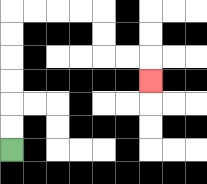{'start': '[0, 6]', 'end': '[6, 3]', 'path_directions': 'U,U,U,U,U,U,R,R,R,R,D,D,R,R,D', 'path_coordinates': '[[0, 6], [0, 5], [0, 4], [0, 3], [0, 2], [0, 1], [0, 0], [1, 0], [2, 0], [3, 0], [4, 0], [4, 1], [4, 2], [5, 2], [6, 2], [6, 3]]'}